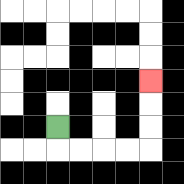{'start': '[2, 5]', 'end': '[6, 3]', 'path_directions': 'D,R,R,R,R,U,U,U', 'path_coordinates': '[[2, 5], [2, 6], [3, 6], [4, 6], [5, 6], [6, 6], [6, 5], [6, 4], [6, 3]]'}